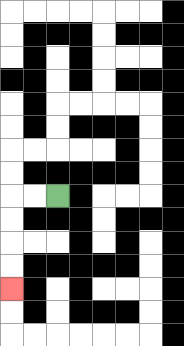{'start': '[2, 8]', 'end': '[0, 12]', 'path_directions': 'L,L,D,D,D,D', 'path_coordinates': '[[2, 8], [1, 8], [0, 8], [0, 9], [0, 10], [0, 11], [0, 12]]'}